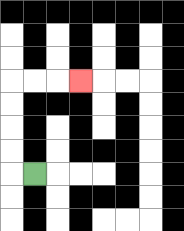{'start': '[1, 7]', 'end': '[3, 3]', 'path_directions': 'L,U,U,U,U,R,R,R', 'path_coordinates': '[[1, 7], [0, 7], [0, 6], [0, 5], [0, 4], [0, 3], [1, 3], [2, 3], [3, 3]]'}